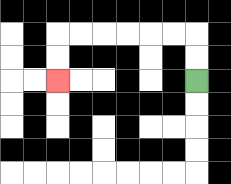{'start': '[8, 3]', 'end': '[2, 3]', 'path_directions': 'U,U,L,L,L,L,L,L,D,D', 'path_coordinates': '[[8, 3], [8, 2], [8, 1], [7, 1], [6, 1], [5, 1], [4, 1], [3, 1], [2, 1], [2, 2], [2, 3]]'}